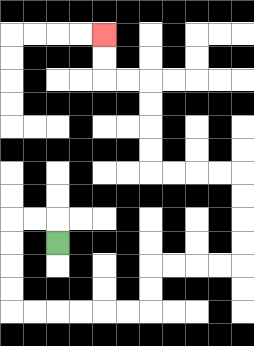{'start': '[2, 10]', 'end': '[4, 1]', 'path_directions': 'U,L,L,D,D,D,D,R,R,R,R,R,R,U,U,R,R,R,R,U,U,U,U,L,L,L,L,U,U,U,U,L,L,U,U', 'path_coordinates': '[[2, 10], [2, 9], [1, 9], [0, 9], [0, 10], [0, 11], [0, 12], [0, 13], [1, 13], [2, 13], [3, 13], [4, 13], [5, 13], [6, 13], [6, 12], [6, 11], [7, 11], [8, 11], [9, 11], [10, 11], [10, 10], [10, 9], [10, 8], [10, 7], [9, 7], [8, 7], [7, 7], [6, 7], [6, 6], [6, 5], [6, 4], [6, 3], [5, 3], [4, 3], [4, 2], [4, 1]]'}